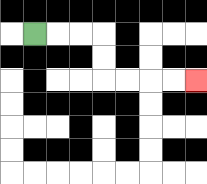{'start': '[1, 1]', 'end': '[8, 3]', 'path_directions': 'R,R,R,D,D,R,R,R,R', 'path_coordinates': '[[1, 1], [2, 1], [3, 1], [4, 1], [4, 2], [4, 3], [5, 3], [6, 3], [7, 3], [8, 3]]'}